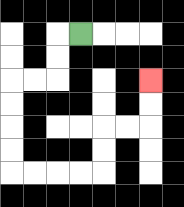{'start': '[3, 1]', 'end': '[6, 3]', 'path_directions': 'L,D,D,L,L,D,D,D,D,R,R,R,R,U,U,R,R,U,U', 'path_coordinates': '[[3, 1], [2, 1], [2, 2], [2, 3], [1, 3], [0, 3], [0, 4], [0, 5], [0, 6], [0, 7], [1, 7], [2, 7], [3, 7], [4, 7], [4, 6], [4, 5], [5, 5], [6, 5], [6, 4], [6, 3]]'}